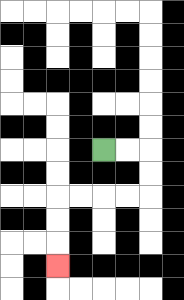{'start': '[4, 6]', 'end': '[2, 11]', 'path_directions': 'R,R,D,D,L,L,L,L,D,D,D', 'path_coordinates': '[[4, 6], [5, 6], [6, 6], [6, 7], [6, 8], [5, 8], [4, 8], [3, 8], [2, 8], [2, 9], [2, 10], [2, 11]]'}